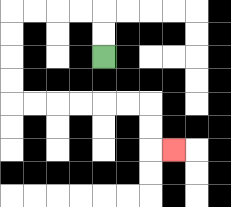{'start': '[4, 2]', 'end': '[7, 6]', 'path_directions': 'U,U,L,L,L,L,D,D,D,D,R,R,R,R,R,R,D,D,R', 'path_coordinates': '[[4, 2], [4, 1], [4, 0], [3, 0], [2, 0], [1, 0], [0, 0], [0, 1], [0, 2], [0, 3], [0, 4], [1, 4], [2, 4], [3, 4], [4, 4], [5, 4], [6, 4], [6, 5], [6, 6], [7, 6]]'}